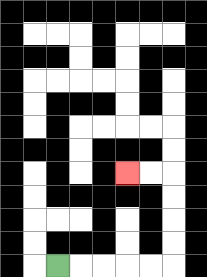{'start': '[2, 11]', 'end': '[5, 7]', 'path_directions': 'R,R,R,R,R,U,U,U,U,L,L', 'path_coordinates': '[[2, 11], [3, 11], [4, 11], [5, 11], [6, 11], [7, 11], [7, 10], [7, 9], [7, 8], [7, 7], [6, 7], [5, 7]]'}